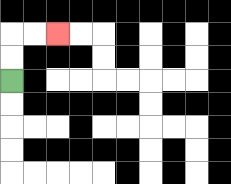{'start': '[0, 3]', 'end': '[2, 1]', 'path_directions': 'U,U,R,R', 'path_coordinates': '[[0, 3], [0, 2], [0, 1], [1, 1], [2, 1]]'}